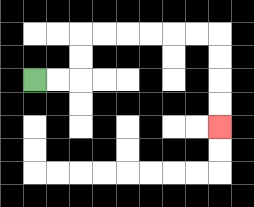{'start': '[1, 3]', 'end': '[9, 5]', 'path_directions': 'R,R,U,U,R,R,R,R,R,R,D,D,D,D', 'path_coordinates': '[[1, 3], [2, 3], [3, 3], [3, 2], [3, 1], [4, 1], [5, 1], [6, 1], [7, 1], [8, 1], [9, 1], [9, 2], [9, 3], [9, 4], [9, 5]]'}